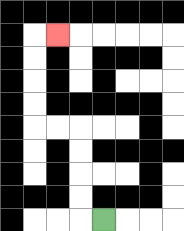{'start': '[4, 9]', 'end': '[2, 1]', 'path_directions': 'L,U,U,U,U,L,L,U,U,U,U,R', 'path_coordinates': '[[4, 9], [3, 9], [3, 8], [3, 7], [3, 6], [3, 5], [2, 5], [1, 5], [1, 4], [1, 3], [1, 2], [1, 1], [2, 1]]'}